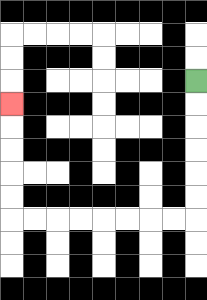{'start': '[8, 3]', 'end': '[0, 4]', 'path_directions': 'D,D,D,D,D,D,L,L,L,L,L,L,L,L,U,U,U,U,U', 'path_coordinates': '[[8, 3], [8, 4], [8, 5], [8, 6], [8, 7], [8, 8], [8, 9], [7, 9], [6, 9], [5, 9], [4, 9], [3, 9], [2, 9], [1, 9], [0, 9], [0, 8], [0, 7], [0, 6], [0, 5], [0, 4]]'}